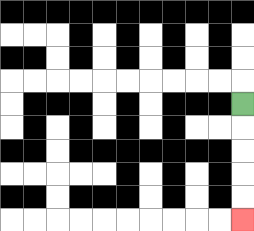{'start': '[10, 4]', 'end': '[10, 9]', 'path_directions': 'D,D,D,D,D', 'path_coordinates': '[[10, 4], [10, 5], [10, 6], [10, 7], [10, 8], [10, 9]]'}